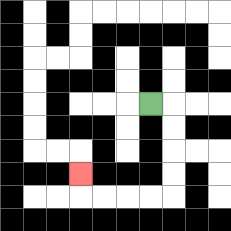{'start': '[6, 4]', 'end': '[3, 7]', 'path_directions': 'R,D,D,D,D,L,L,L,L,U', 'path_coordinates': '[[6, 4], [7, 4], [7, 5], [7, 6], [7, 7], [7, 8], [6, 8], [5, 8], [4, 8], [3, 8], [3, 7]]'}